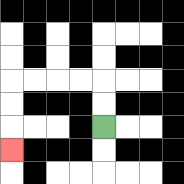{'start': '[4, 5]', 'end': '[0, 6]', 'path_directions': 'U,U,L,L,L,L,D,D,D', 'path_coordinates': '[[4, 5], [4, 4], [4, 3], [3, 3], [2, 3], [1, 3], [0, 3], [0, 4], [0, 5], [0, 6]]'}